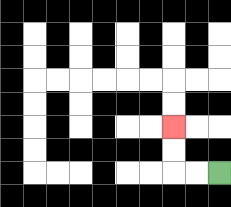{'start': '[9, 7]', 'end': '[7, 5]', 'path_directions': 'L,L,U,U', 'path_coordinates': '[[9, 7], [8, 7], [7, 7], [7, 6], [7, 5]]'}